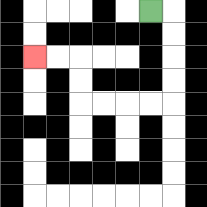{'start': '[6, 0]', 'end': '[1, 2]', 'path_directions': 'R,D,D,D,D,L,L,L,L,U,U,L,L', 'path_coordinates': '[[6, 0], [7, 0], [7, 1], [7, 2], [7, 3], [7, 4], [6, 4], [5, 4], [4, 4], [3, 4], [3, 3], [3, 2], [2, 2], [1, 2]]'}